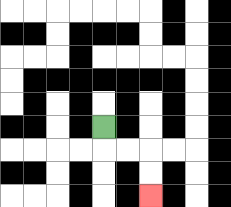{'start': '[4, 5]', 'end': '[6, 8]', 'path_directions': 'D,R,R,D,D', 'path_coordinates': '[[4, 5], [4, 6], [5, 6], [6, 6], [6, 7], [6, 8]]'}